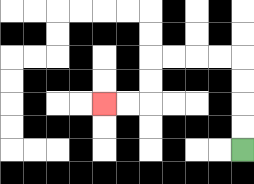{'start': '[10, 6]', 'end': '[4, 4]', 'path_directions': 'U,U,U,U,L,L,L,L,D,D,L,L', 'path_coordinates': '[[10, 6], [10, 5], [10, 4], [10, 3], [10, 2], [9, 2], [8, 2], [7, 2], [6, 2], [6, 3], [6, 4], [5, 4], [4, 4]]'}